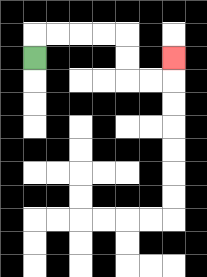{'start': '[1, 2]', 'end': '[7, 2]', 'path_directions': 'U,R,R,R,R,D,D,R,R,U', 'path_coordinates': '[[1, 2], [1, 1], [2, 1], [3, 1], [4, 1], [5, 1], [5, 2], [5, 3], [6, 3], [7, 3], [7, 2]]'}